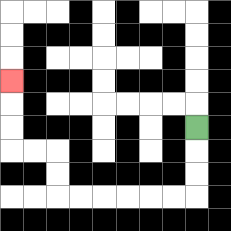{'start': '[8, 5]', 'end': '[0, 3]', 'path_directions': 'D,D,D,L,L,L,L,L,L,U,U,L,L,U,U,U', 'path_coordinates': '[[8, 5], [8, 6], [8, 7], [8, 8], [7, 8], [6, 8], [5, 8], [4, 8], [3, 8], [2, 8], [2, 7], [2, 6], [1, 6], [0, 6], [0, 5], [0, 4], [0, 3]]'}